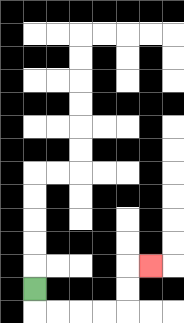{'start': '[1, 12]', 'end': '[6, 11]', 'path_directions': 'D,R,R,R,R,U,U,R', 'path_coordinates': '[[1, 12], [1, 13], [2, 13], [3, 13], [4, 13], [5, 13], [5, 12], [5, 11], [6, 11]]'}